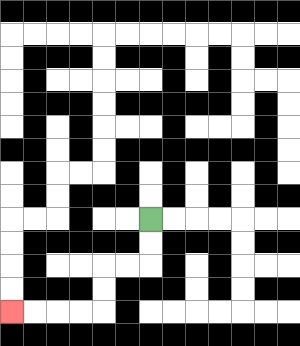{'start': '[6, 9]', 'end': '[0, 13]', 'path_directions': 'D,D,L,L,D,D,L,L,L,L', 'path_coordinates': '[[6, 9], [6, 10], [6, 11], [5, 11], [4, 11], [4, 12], [4, 13], [3, 13], [2, 13], [1, 13], [0, 13]]'}